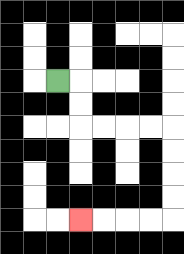{'start': '[2, 3]', 'end': '[3, 9]', 'path_directions': 'R,D,D,R,R,R,R,D,D,D,D,L,L,L,L', 'path_coordinates': '[[2, 3], [3, 3], [3, 4], [3, 5], [4, 5], [5, 5], [6, 5], [7, 5], [7, 6], [7, 7], [7, 8], [7, 9], [6, 9], [5, 9], [4, 9], [3, 9]]'}